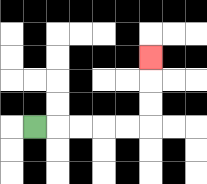{'start': '[1, 5]', 'end': '[6, 2]', 'path_directions': 'R,R,R,R,R,U,U,U', 'path_coordinates': '[[1, 5], [2, 5], [3, 5], [4, 5], [5, 5], [6, 5], [6, 4], [6, 3], [6, 2]]'}